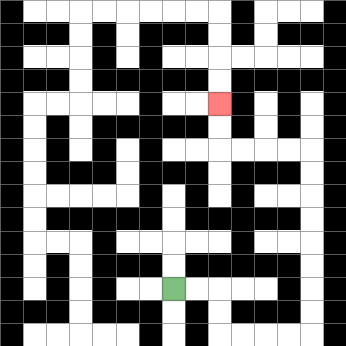{'start': '[7, 12]', 'end': '[9, 4]', 'path_directions': 'R,R,D,D,R,R,R,R,U,U,U,U,U,U,U,U,L,L,L,L,U,U', 'path_coordinates': '[[7, 12], [8, 12], [9, 12], [9, 13], [9, 14], [10, 14], [11, 14], [12, 14], [13, 14], [13, 13], [13, 12], [13, 11], [13, 10], [13, 9], [13, 8], [13, 7], [13, 6], [12, 6], [11, 6], [10, 6], [9, 6], [9, 5], [9, 4]]'}